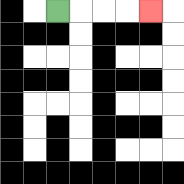{'start': '[2, 0]', 'end': '[6, 0]', 'path_directions': 'R,R,R,R', 'path_coordinates': '[[2, 0], [3, 0], [4, 0], [5, 0], [6, 0]]'}